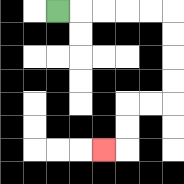{'start': '[2, 0]', 'end': '[4, 6]', 'path_directions': 'R,R,R,R,R,D,D,D,D,L,L,D,D,L', 'path_coordinates': '[[2, 0], [3, 0], [4, 0], [5, 0], [6, 0], [7, 0], [7, 1], [7, 2], [7, 3], [7, 4], [6, 4], [5, 4], [5, 5], [5, 6], [4, 6]]'}